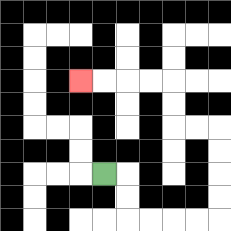{'start': '[4, 7]', 'end': '[3, 3]', 'path_directions': 'R,D,D,R,R,R,R,U,U,U,U,L,L,U,U,L,L,L,L', 'path_coordinates': '[[4, 7], [5, 7], [5, 8], [5, 9], [6, 9], [7, 9], [8, 9], [9, 9], [9, 8], [9, 7], [9, 6], [9, 5], [8, 5], [7, 5], [7, 4], [7, 3], [6, 3], [5, 3], [4, 3], [3, 3]]'}